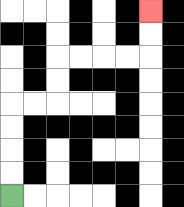{'start': '[0, 8]', 'end': '[6, 0]', 'path_directions': 'U,U,U,U,R,R,U,U,R,R,R,R,U,U', 'path_coordinates': '[[0, 8], [0, 7], [0, 6], [0, 5], [0, 4], [1, 4], [2, 4], [2, 3], [2, 2], [3, 2], [4, 2], [5, 2], [6, 2], [6, 1], [6, 0]]'}